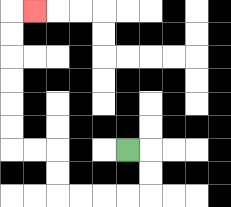{'start': '[5, 6]', 'end': '[1, 0]', 'path_directions': 'R,D,D,L,L,L,L,U,U,L,L,U,U,U,U,U,U,R', 'path_coordinates': '[[5, 6], [6, 6], [6, 7], [6, 8], [5, 8], [4, 8], [3, 8], [2, 8], [2, 7], [2, 6], [1, 6], [0, 6], [0, 5], [0, 4], [0, 3], [0, 2], [0, 1], [0, 0], [1, 0]]'}